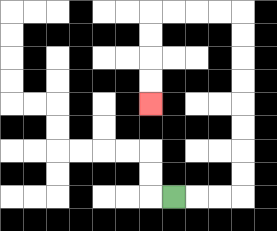{'start': '[7, 8]', 'end': '[6, 4]', 'path_directions': 'R,R,R,U,U,U,U,U,U,U,U,L,L,L,L,D,D,D,D', 'path_coordinates': '[[7, 8], [8, 8], [9, 8], [10, 8], [10, 7], [10, 6], [10, 5], [10, 4], [10, 3], [10, 2], [10, 1], [10, 0], [9, 0], [8, 0], [7, 0], [6, 0], [6, 1], [6, 2], [6, 3], [6, 4]]'}